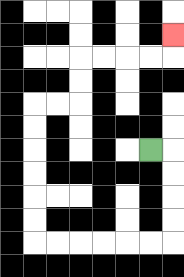{'start': '[6, 6]', 'end': '[7, 1]', 'path_directions': 'R,D,D,D,D,L,L,L,L,L,L,U,U,U,U,U,U,R,R,U,U,R,R,R,R,U', 'path_coordinates': '[[6, 6], [7, 6], [7, 7], [7, 8], [7, 9], [7, 10], [6, 10], [5, 10], [4, 10], [3, 10], [2, 10], [1, 10], [1, 9], [1, 8], [1, 7], [1, 6], [1, 5], [1, 4], [2, 4], [3, 4], [3, 3], [3, 2], [4, 2], [5, 2], [6, 2], [7, 2], [7, 1]]'}